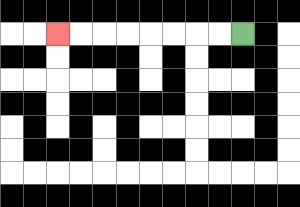{'start': '[10, 1]', 'end': '[2, 1]', 'path_directions': 'L,L,L,L,L,L,L,L', 'path_coordinates': '[[10, 1], [9, 1], [8, 1], [7, 1], [6, 1], [5, 1], [4, 1], [3, 1], [2, 1]]'}